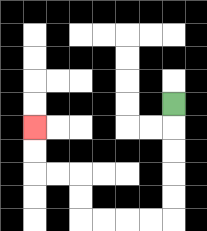{'start': '[7, 4]', 'end': '[1, 5]', 'path_directions': 'D,D,D,D,D,L,L,L,L,U,U,L,L,U,U', 'path_coordinates': '[[7, 4], [7, 5], [7, 6], [7, 7], [7, 8], [7, 9], [6, 9], [5, 9], [4, 9], [3, 9], [3, 8], [3, 7], [2, 7], [1, 7], [1, 6], [1, 5]]'}